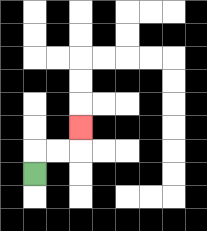{'start': '[1, 7]', 'end': '[3, 5]', 'path_directions': 'U,R,R,U', 'path_coordinates': '[[1, 7], [1, 6], [2, 6], [3, 6], [3, 5]]'}